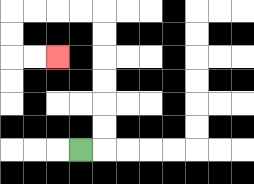{'start': '[3, 6]', 'end': '[2, 2]', 'path_directions': 'R,U,U,U,U,U,U,L,L,L,L,D,D,R,R', 'path_coordinates': '[[3, 6], [4, 6], [4, 5], [4, 4], [4, 3], [4, 2], [4, 1], [4, 0], [3, 0], [2, 0], [1, 0], [0, 0], [0, 1], [0, 2], [1, 2], [2, 2]]'}